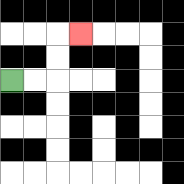{'start': '[0, 3]', 'end': '[3, 1]', 'path_directions': 'R,R,U,U,R', 'path_coordinates': '[[0, 3], [1, 3], [2, 3], [2, 2], [2, 1], [3, 1]]'}